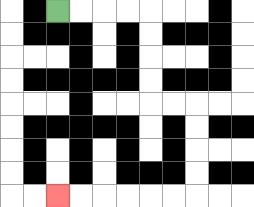{'start': '[2, 0]', 'end': '[2, 8]', 'path_directions': 'R,R,R,R,D,D,D,D,R,R,D,D,D,D,L,L,L,L,L,L', 'path_coordinates': '[[2, 0], [3, 0], [4, 0], [5, 0], [6, 0], [6, 1], [6, 2], [6, 3], [6, 4], [7, 4], [8, 4], [8, 5], [8, 6], [8, 7], [8, 8], [7, 8], [6, 8], [5, 8], [4, 8], [3, 8], [2, 8]]'}